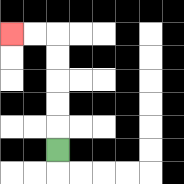{'start': '[2, 6]', 'end': '[0, 1]', 'path_directions': 'U,U,U,U,U,L,L', 'path_coordinates': '[[2, 6], [2, 5], [2, 4], [2, 3], [2, 2], [2, 1], [1, 1], [0, 1]]'}